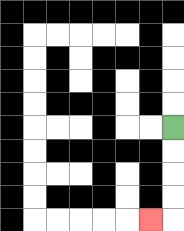{'start': '[7, 5]', 'end': '[6, 9]', 'path_directions': 'D,D,D,D,L', 'path_coordinates': '[[7, 5], [7, 6], [7, 7], [7, 8], [7, 9], [6, 9]]'}